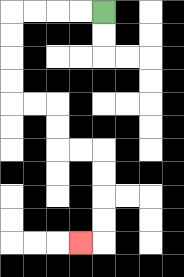{'start': '[4, 0]', 'end': '[3, 10]', 'path_directions': 'L,L,L,L,D,D,D,D,R,R,D,D,R,R,D,D,D,D,L', 'path_coordinates': '[[4, 0], [3, 0], [2, 0], [1, 0], [0, 0], [0, 1], [0, 2], [0, 3], [0, 4], [1, 4], [2, 4], [2, 5], [2, 6], [3, 6], [4, 6], [4, 7], [4, 8], [4, 9], [4, 10], [3, 10]]'}